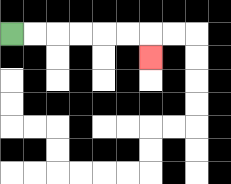{'start': '[0, 1]', 'end': '[6, 2]', 'path_directions': 'R,R,R,R,R,R,D', 'path_coordinates': '[[0, 1], [1, 1], [2, 1], [3, 1], [4, 1], [5, 1], [6, 1], [6, 2]]'}